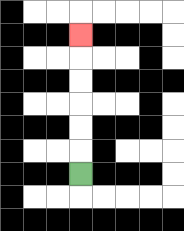{'start': '[3, 7]', 'end': '[3, 1]', 'path_directions': 'U,U,U,U,U,U', 'path_coordinates': '[[3, 7], [3, 6], [3, 5], [3, 4], [3, 3], [3, 2], [3, 1]]'}